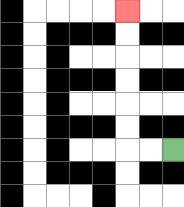{'start': '[7, 6]', 'end': '[5, 0]', 'path_directions': 'L,L,U,U,U,U,U,U', 'path_coordinates': '[[7, 6], [6, 6], [5, 6], [5, 5], [5, 4], [5, 3], [5, 2], [5, 1], [5, 0]]'}